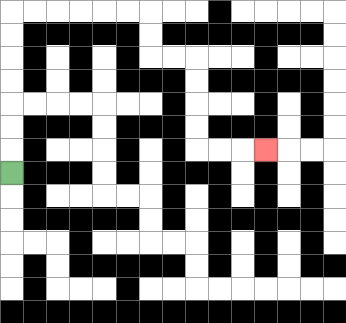{'start': '[0, 7]', 'end': '[11, 6]', 'path_directions': 'U,U,U,U,U,U,U,R,R,R,R,R,R,D,D,R,R,D,D,D,D,R,R,R', 'path_coordinates': '[[0, 7], [0, 6], [0, 5], [0, 4], [0, 3], [0, 2], [0, 1], [0, 0], [1, 0], [2, 0], [3, 0], [4, 0], [5, 0], [6, 0], [6, 1], [6, 2], [7, 2], [8, 2], [8, 3], [8, 4], [8, 5], [8, 6], [9, 6], [10, 6], [11, 6]]'}